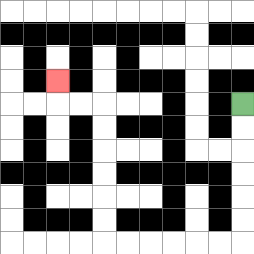{'start': '[10, 4]', 'end': '[2, 3]', 'path_directions': 'D,D,D,D,D,D,L,L,L,L,L,L,U,U,U,U,U,U,L,L,U', 'path_coordinates': '[[10, 4], [10, 5], [10, 6], [10, 7], [10, 8], [10, 9], [10, 10], [9, 10], [8, 10], [7, 10], [6, 10], [5, 10], [4, 10], [4, 9], [4, 8], [4, 7], [4, 6], [4, 5], [4, 4], [3, 4], [2, 4], [2, 3]]'}